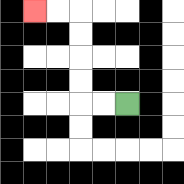{'start': '[5, 4]', 'end': '[1, 0]', 'path_directions': 'L,L,U,U,U,U,L,L', 'path_coordinates': '[[5, 4], [4, 4], [3, 4], [3, 3], [3, 2], [3, 1], [3, 0], [2, 0], [1, 0]]'}